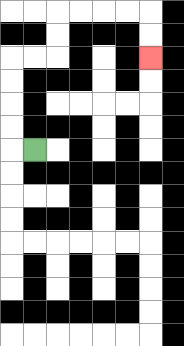{'start': '[1, 6]', 'end': '[6, 2]', 'path_directions': 'L,U,U,U,U,R,R,U,U,R,R,R,R,D,D', 'path_coordinates': '[[1, 6], [0, 6], [0, 5], [0, 4], [0, 3], [0, 2], [1, 2], [2, 2], [2, 1], [2, 0], [3, 0], [4, 0], [5, 0], [6, 0], [6, 1], [6, 2]]'}